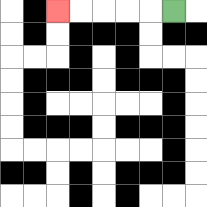{'start': '[7, 0]', 'end': '[2, 0]', 'path_directions': 'L,L,L,L,L', 'path_coordinates': '[[7, 0], [6, 0], [5, 0], [4, 0], [3, 0], [2, 0]]'}